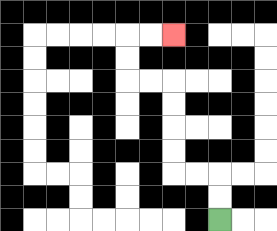{'start': '[9, 9]', 'end': '[7, 1]', 'path_directions': 'U,U,L,L,U,U,U,U,L,L,U,U,R,R', 'path_coordinates': '[[9, 9], [9, 8], [9, 7], [8, 7], [7, 7], [7, 6], [7, 5], [7, 4], [7, 3], [6, 3], [5, 3], [5, 2], [5, 1], [6, 1], [7, 1]]'}